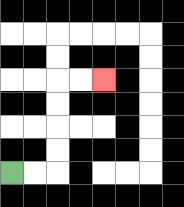{'start': '[0, 7]', 'end': '[4, 3]', 'path_directions': 'R,R,U,U,U,U,R,R', 'path_coordinates': '[[0, 7], [1, 7], [2, 7], [2, 6], [2, 5], [2, 4], [2, 3], [3, 3], [4, 3]]'}